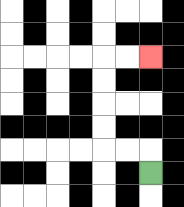{'start': '[6, 7]', 'end': '[6, 2]', 'path_directions': 'U,L,L,U,U,U,U,R,R', 'path_coordinates': '[[6, 7], [6, 6], [5, 6], [4, 6], [4, 5], [4, 4], [4, 3], [4, 2], [5, 2], [6, 2]]'}